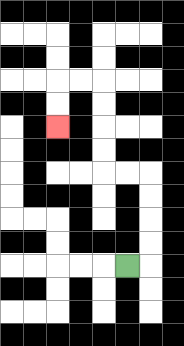{'start': '[5, 11]', 'end': '[2, 5]', 'path_directions': 'R,U,U,U,U,L,L,U,U,U,U,L,L,D,D', 'path_coordinates': '[[5, 11], [6, 11], [6, 10], [6, 9], [6, 8], [6, 7], [5, 7], [4, 7], [4, 6], [4, 5], [4, 4], [4, 3], [3, 3], [2, 3], [2, 4], [2, 5]]'}